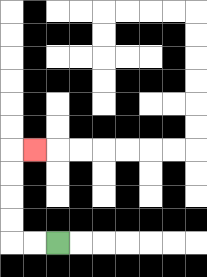{'start': '[2, 10]', 'end': '[1, 6]', 'path_directions': 'L,L,U,U,U,U,R', 'path_coordinates': '[[2, 10], [1, 10], [0, 10], [0, 9], [0, 8], [0, 7], [0, 6], [1, 6]]'}